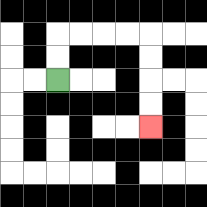{'start': '[2, 3]', 'end': '[6, 5]', 'path_directions': 'U,U,R,R,R,R,D,D,D,D', 'path_coordinates': '[[2, 3], [2, 2], [2, 1], [3, 1], [4, 1], [5, 1], [6, 1], [6, 2], [6, 3], [6, 4], [6, 5]]'}